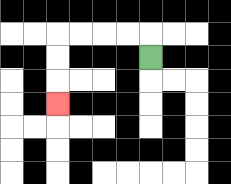{'start': '[6, 2]', 'end': '[2, 4]', 'path_directions': 'U,L,L,L,L,D,D,D', 'path_coordinates': '[[6, 2], [6, 1], [5, 1], [4, 1], [3, 1], [2, 1], [2, 2], [2, 3], [2, 4]]'}